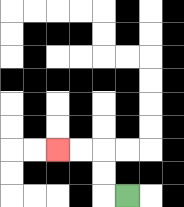{'start': '[5, 8]', 'end': '[2, 6]', 'path_directions': 'L,U,U,L,L', 'path_coordinates': '[[5, 8], [4, 8], [4, 7], [4, 6], [3, 6], [2, 6]]'}